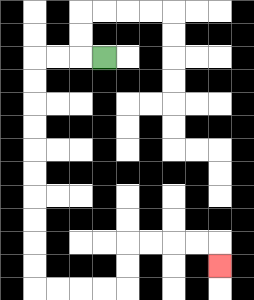{'start': '[4, 2]', 'end': '[9, 11]', 'path_directions': 'L,L,L,D,D,D,D,D,D,D,D,D,D,R,R,R,R,U,U,R,R,R,R,D', 'path_coordinates': '[[4, 2], [3, 2], [2, 2], [1, 2], [1, 3], [1, 4], [1, 5], [1, 6], [1, 7], [1, 8], [1, 9], [1, 10], [1, 11], [1, 12], [2, 12], [3, 12], [4, 12], [5, 12], [5, 11], [5, 10], [6, 10], [7, 10], [8, 10], [9, 10], [9, 11]]'}